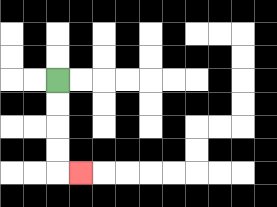{'start': '[2, 3]', 'end': '[3, 7]', 'path_directions': 'D,D,D,D,R', 'path_coordinates': '[[2, 3], [2, 4], [2, 5], [2, 6], [2, 7], [3, 7]]'}